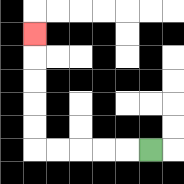{'start': '[6, 6]', 'end': '[1, 1]', 'path_directions': 'L,L,L,L,L,U,U,U,U,U', 'path_coordinates': '[[6, 6], [5, 6], [4, 6], [3, 6], [2, 6], [1, 6], [1, 5], [1, 4], [1, 3], [1, 2], [1, 1]]'}